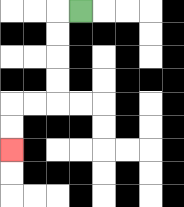{'start': '[3, 0]', 'end': '[0, 6]', 'path_directions': 'L,D,D,D,D,L,L,D,D', 'path_coordinates': '[[3, 0], [2, 0], [2, 1], [2, 2], [2, 3], [2, 4], [1, 4], [0, 4], [0, 5], [0, 6]]'}